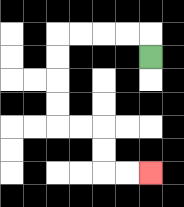{'start': '[6, 2]', 'end': '[6, 7]', 'path_directions': 'U,L,L,L,L,D,D,D,D,R,R,D,D,R,R', 'path_coordinates': '[[6, 2], [6, 1], [5, 1], [4, 1], [3, 1], [2, 1], [2, 2], [2, 3], [2, 4], [2, 5], [3, 5], [4, 5], [4, 6], [4, 7], [5, 7], [6, 7]]'}